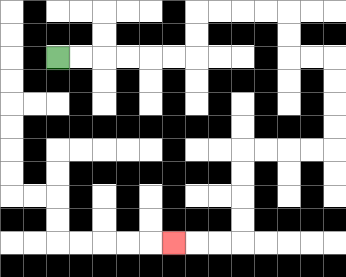{'start': '[2, 2]', 'end': '[7, 10]', 'path_directions': 'R,R,R,R,R,R,U,U,R,R,R,R,D,D,R,R,D,D,D,D,L,L,L,L,D,D,D,D,L,L,L', 'path_coordinates': '[[2, 2], [3, 2], [4, 2], [5, 2], [6, 2], [7, 2], [8, 2], [8, 1], [8, 0], [9, 0], [10, 0], [11, 0], [12, 0], [12, 1], [12, 2], [13, 2], [14, 2], [14, 3], [14, 4], [14, 5], [14, 6], [13, 6], [12, 6], [11, 6], [10, 6], [10, 7], [10, 8], [10, 9], [10, 10], [9, 10], [8, 10], [7, 10]]'}